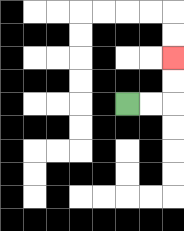{'start': '[5, 4]', 'end': '[7, 2]', 'path_directions': 'R,R,U,U', 'path_coordinates': '[[5, 4], [6, 4], [7, 4], [7, 3], [7, 2]]'}